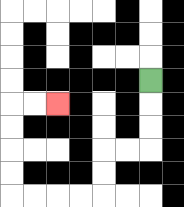{'start': '[6, 3]', 'end': '[2, 4]', 'path_directions': 'D,D,D,L,L,D,D,L,L,L,L,U,U,U,U,R,R', 'path_coordinates': '[[6, 3], [6, 4], [6, 5], [6, 6], [5, 6], [4, 6], [4, 7], [4, 8], [3, 8], [2, 8], [1, 8], [0, 8], [0, 7], [0, 6], [0, 5], [0, 4], [1, 4], [2, 4]]'}